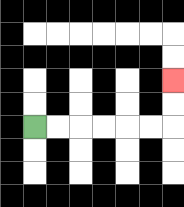{'start': '[1, 5]', 'end': '[7, 3]', 'path_directions': 'R,R,R,R,R,R,U,U', 'path_coordinates': '[[1, 5], [2, 5], [3, 5], [4, 5], [5, 5], [6, 5], [7, 5], [7, 4], [7, 3]]'}